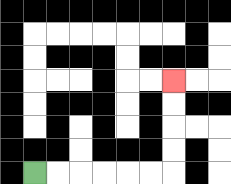{'start': '[1, 7]', 'end': '[7, 3]', 'path_directions': 'R,R,R,R,R,R,U,U,U,U', 'path_coordinates': '[[1, 7], [2, 7], [3, 7], [4, 7], [5, 7], [6, 7], [7, 7], [7, 6], [7, 5], [7, 4], [7, 3]]'}